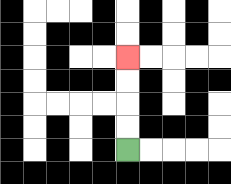{'start': '[5, 6]', 'end': '[5, 2]', 'path_directions': 'U,U,U,U', 'path_coordinates': '[[5, 6], [5, 5], [5, 4], [5, 3], [5, 2]]'}